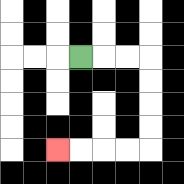{'start': '[3, 2]', 'end': '[2, 6]', 'path_directions': 'R,R,R,D,D,D,D,L,L,L,L', 'path_coordinates': '[[3, 2], [4, 2], [5, 2], [6, 2], [6, 3], [6, 4], [6, 5], [6, 6], [5, 6], [4, 6], [3, 6], [2, 6]]'}